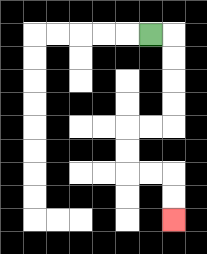{'start': '[6, 1]', 'end': '[7, 9]', 'path_directions': 'R,D,D,D,D,L,L,D,D,R,R,D,D', 'path_coordinates': '[[6, 1], [7, 1], [7, 2], [7, 3], [7, 4], [7, 5], [6, 5], [5, 5], [5, 6], [5, 7], [6, 7], [7, 7], [7, 8], [7, 9]]'}